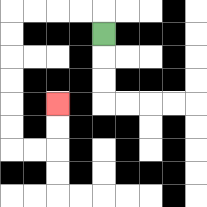{'start': '[4, 1]', 'end': '[2, 4]', 'path_directions': 'U,L,L,L,L,D,D,D,D,D,D,R,R,U,U', 'path_coordinates': '[[4, 1], [4, 0], [3, 0], [2, 0], [1, 0], [0, 0], [0, 1], [0, 2], [0, 3], [0, 4], [0, 5], [0, 6], [1, 6], [2, 6], [2, 5], [2, 4]]'}